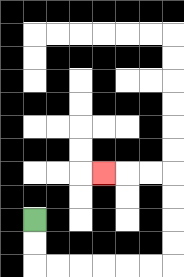{'start': '[1, 9]', 'end': '[4, 7]', 'path_directions': 'D,D,R,R,R,R,R,R,U,U,U,U,L,L,L', 'path_coordinates': '[[1, 9], [1, 10], [1, 11], [2, 11], [3, 11], [4, 11], [5, 11], [6, 11], [7, 11], [7, 10], [7, 9], [7, 8], [7, 7], [6, 7], [5, 7], [4, 7]]'}